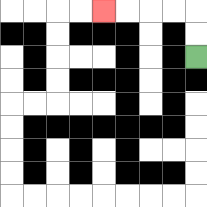{'start': '[8, 2]', 'end': '[4, 0]', 'path_directions': 'U,U,L,L,L,L', 'path_coordinates': '[[8, 2], [8, 1], [8, 0], [7, 0], [6, 0], [5, 0], [4, 0]]'}